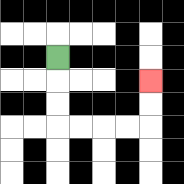{'start': '[2, 2]', 'end': '[6, 3]', 'path_directions': 'D,D,D,R,R,R,R,U,U', 'path_coordinates': '[[2, 2], [2, 3], [2, 4], [2, 5], [3, 5], [4, 5], [5, 5], [6, 5], [6, 4], [6, 3]]'}